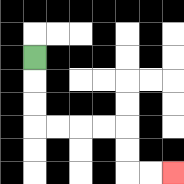{'start': '[1, 2]', 'end': '[7, 7]', 'path_directions': 'D,D,D,R,R,R,R,D,D,R,R', 'path_coordinates': '[[1, 2], [1, 3], [1, 4], [1, 5], [2, 5], [3, 5], [4, 5], [5, 5], [5, 6], [5, 7], [6, 7], [7, 7]]'}